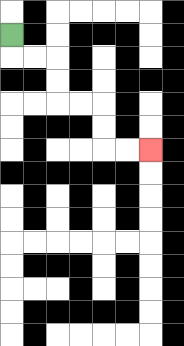{'start': '[0, 1]', 'end': '[6, 6]', 'path_directions': 'D,R,R,D,D,R,R,D,D,R,R', 'path_coordinates': '[[0, 1], [0, 2], [1, 2], [2, 2], [2, 3], [2, 4], [3, 4], [4, 4], [4, 5], [4, 6], [5, 6], [6, 6]]'}